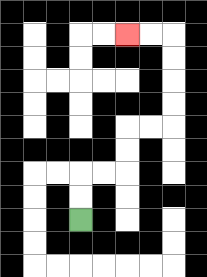{'start': '[3, 9]', 'end': '[5, 1]', 'path_directions': 'U,U,R,R,U,U,R,R,U,U,U,U,L,L', 'path_coordinates': '[[3, 9], [3, 8], [3, 7], [4, 7], [5, 7], [5, 6], [5, 5], [6, 5], [7, 5], [7, 4], [7, 3], [7, 2], [7, 1], [6, 1], [5, 1]]'}